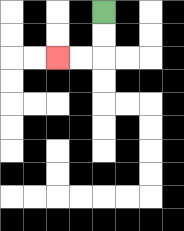{'start': '[4, 0]', 'end': '[2, 2]', 'path_directions': 'D,D,L,L', 'path_coordinates': '[[4, 0], [4, 1], [4, 2], [3, 2], [2, 2]]'}